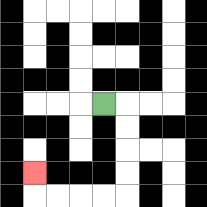{'start': '[4, 4]', 'end': '[1, 7]', 'path_directions': 'R,D,D,D,D,L,L,L,L,U', 'path_coordinates': '[[4, 4], [5, 4], [5, 5], [5, 6], [5, 7], [5, 8], [4, 8], [3, 8], [2, 8], [1, 8], [1, 7]]'}